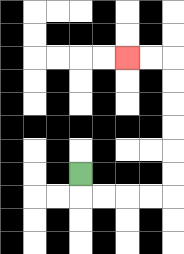{'start': '[3, 7]', 'end': '[5, 2]', 'path_directions': 'D,R,R,R,R,U,U,U,U,U,U,L,L', 'path_coordinates': '[[3, 7], [3, 8], [4, 8], [5, 8], [6, 8], [7, 8], [7, 7], [7, 6], [7, 5], [7, 4], [7, 3], [7, 2], [6, 2], [5, 2]]'}